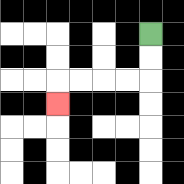{'start': '[6, 1]', 'end': '[2, 4]', 'path_directions': 'D,D,L,L,L,L,D', 'path_coordinates': '[[6, 1], [6, 2], [6, 3], [5, 3], [4, 3], [3, 3], [2, 3], [2, 4]]'}